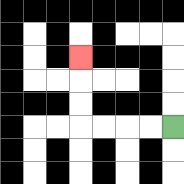{'start': '[7, 5]', 'end': '[3, 2]', 'path_directions': 'L,L,L,L,U,U,U', 'path_coordinates': '[[7, 5], [6, 5], [5, 5], [4, 5], [3, 5], [3, 4], [3, 3], [3, 2]]'}